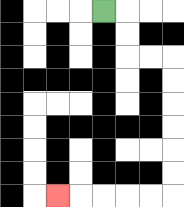{'start': '[4, 0]', 'end': '[2, 8]', 'path_directions': 'R,D,D,R,R,D,D,D,D,D,D,L,L,L,L,L', 'path_coordinates': '[[4, 0], [5, 0], [5, 1], [5, 2], [6, 2], [7, 2], [7, 3], [7, 4], [7, 5], [7, 6], [7, 7], [7, 8], [6, 8], [5, 8], [4, 8], [3, 8], [2, 8]]'}